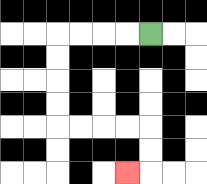{'start': '[6, 1]', 'end': '[5, 7]', 'path_directions': 'L,L,L,L,D,D,D,D,R,R,R,R,D,D,L', 'path_coordinates': '[[6, 1], [5, 1], [4, 1], [3, 1], [2, 1], [2, 2], [2, 3], [2, 4], [2, 5], [3, 5], [4, 5], [5, 5], [6, 5], [6, 6], [6, 7], [5, 7]]'}